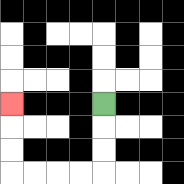{'start': '[4, 4]', 'end': '[0, 4]', 'path_directions': 'D,D,D,L,L,L,L,U,U,U', 'path_coordinates': '[[4, 4], [4, 5], [4, 6], [4, 7], [3, 7], [2, 7], [1, 7], [0, 7], [0, 6], [0, 5], [0, 4]]'}